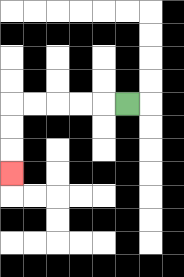{'start': '[5, 4]', 'end': '[0, 7]', 'path_directions': 'L,L,L,L,L,D,D,D', 'path_coordinates': '[[5, 4], [4, 4], [3, 4], [2, 4], [1, 4], [0, 4], [0, 5], [0, 6], [0, 7]]'}